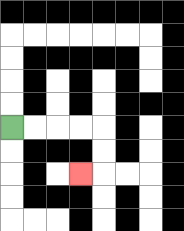{'start': '[0, 5]', 'end': '[3, 7]', 'path_directions': 'R,R,R,R,D,D,L', 'path_coordinates': '[[0, 5], [1, 5], [2, 5], [3, 5], [4, 5], [4, 6], [4, 7], [3, 7]]'}